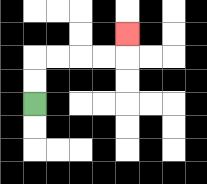{'start': '[1, 4]', 'end': '[5, 1]', 'path_directions': 'U,U,R,R,R,R,U', 'path_coordinates': '[[1, 4], [1, 3], [1, 2], [2, 2], [3, 2], [4, 2], [5, 2], [5, 1]]'}